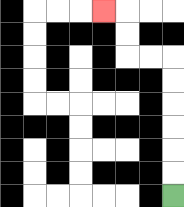{'start': '[7, 8]', 'end': '[4, 0]', 'path_directions': 'U,U,U,U,U,U,L,L,U,U,L', 'path_coordinates': '[[7, 8], [7, 7], [7, 6], [7, 5], [7, 4], [7, 3], [7, 2], [6, 2], [5, 2], [5, 1], [5, 0], [4, 0]]'}